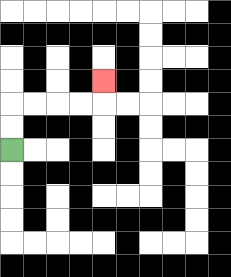{'start': '[0, 6]', 'end': '[4, 3]', 'path_directions': 'U,U,R,R,R,R,U', 'path_coordinates': '[[0, 6], [0, 5], [0, 4], [1, 4], [2, 4], [3, 4], [4, 4], [4, 3]]'}